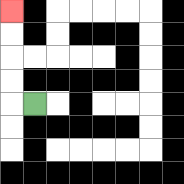{'start': '[1, 4]', 'end': '[0, 0]', 'path_directions': 'L,U,U,U,U', 'path_coordinates': '[[1, 4], [0, 4], [0, 3], [0, 2], [0, 1], [0, 0]]'}